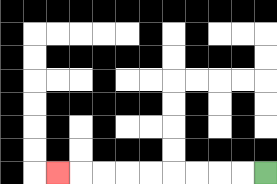{'start': '[11, 7]', 'end': '[2, 7]', 'path_directions': 'L,L,L,L,L,L,L,L,L', 'path_coordinates': '[[11, 7], [10, 7], [9, 7], [8, 7], [7, 7], [6, 7], [5, 7], [4, 7], [3, 7], [2, 7]]'}